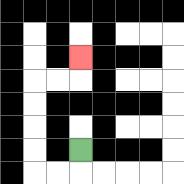{'start': '[3, 6]', 'end': '[3, 2]', 'path_directions': 'D,L,L,U,U,U,U,R,R,U', 'path_coordinates': '[[3, 6], [3, 7], [2, 7], [1, 7], [1, 6], [1, 5], [1, 4], [1, 3], [2, 3], [3, 3], [3, 2]]'}